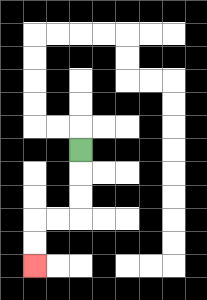{'start': '[3, 6]', 'end': '[1, 11]', 'path_directions': 'D,D,D,L,L,D,D', 'path_coordinates': '[[3, 6], [3, 7], [3, 8], [3, 9], [2, 9], [1, 9], [1, 10], [1, 11]]'}